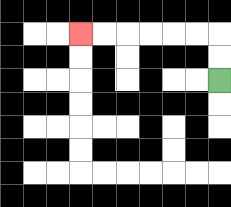{'start': '[9, 3]', 'end': '[3, 1]', 'path_directions': 'U,U,L,L,L,L,L,L', 'path_coordinates': '[[9, 3], [9, 2], [9, 1], [8, 1], [7, 1], [6, 1], [5, 1], [4, 1], [3, 1]]'}